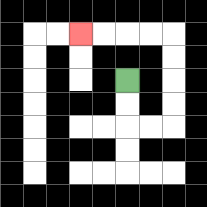{'start': '[5, 3]', 'end': '[3, 1]', 'path_directions': 'D,D,R,R,U,U,U,U,L,L,L,L', 'path_coordinates': '[[5, 3], [5, 4], [5, 5], [6, 5], [7, 5], [7, 4], [7, 3], [7, 2], [7, 1], [6, 1], [5, 1], [4, 1], [3, 1]]'}